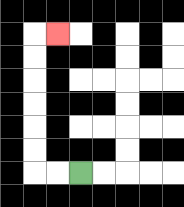{'start': '[3, 7]', 'end': '[2, 1]', 'path_directions': 'L,L,U,U,U,U,U,U,R', 'path_coordinates': '[[3, 7], [2, 7], [1, 7], [1, 6], [1, 5], [1, 4], [1, 3], [1, 2], [1, 1], [2, 1]]'}